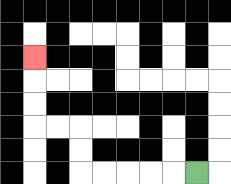{'start': '[8, 7]', 'end': '[1, 2]', 'path_directions': 'L,L,L,L,L,U,U,L,L,U,U,U', 'path_coordinates': '[[8, 7], [7, 7], [6, 7], [5, 7], [4, 7], [3, 7], [3, 6], [3, 5], [2, 5], [1, 5], [1, 4], [1, 3], [1, 2]]'}